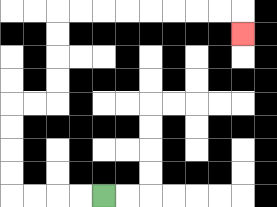{'start': '[4, 8]', 'end': '[10, 1]', 'path_directions': 'L,L,L,L,U,U,U,U,R,R,U,U,U,U,R,R,R,R,R,R,R,R,D', 'path_coordinates': '[[4, 8], [3, 8], [2, 8], [1, 8], [0, 8], [0, 7], [0, 6], [0, 5], [0, 4], [1, 4], [2, 4], [2, 3], [2, 2], [2, 1], [2, 0], [3, 0], [4, 0], [5, 0], [6, 0], [7, 0], [8, 0], [9, 0], [10, 0], [10, 1]]'}